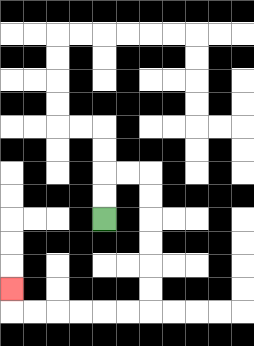{'start': '[4, 9]', 'end': '[0, 12]', 'path_directions': 'U,U,R,R,D,D,D,D,D,D,L,L,L,L,L,L,U', 'path_coordinates': '[[4, 9], [4, 8], [4, 7], [5, 7], [6, 7], [6, 8], [6, 9], [6, 10], [6, 11], [6, 12], [6, 13], [5, 13], [4, 13], [3, 13], [2, 13], [1, 13], [0, 13], [0, 12]]'}